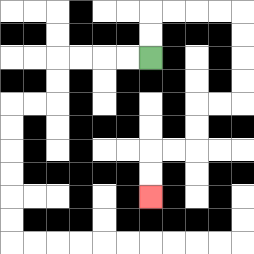{'start': '[6, 2]', 'end': '[6, 8]', 'path_directions': 'U,U,R,R,R,R,D,D,D,D,L,L,D,D,L,L,D,D', 'path_coordinates': '[[6, 2], [6, 1], [6, 0], [7, 0], [8, 0], [9, 0], [10, 0], [10, 1], [10, 2], [10, 3], [10, 4], [9, 4], [8, 4], [8, 5], [8, 6], [7, 6], [6, 6], [6, 7], [6, 8]]'}